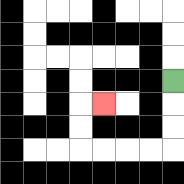{'start': '[7, 3]', 'end': '[4, 4]', 'path_directions': 'D,D,D,L,L,L,L,U,U,R', 'path_coordinates': '[[7, 3], [7, 4], [7, 5], [7, 6], [6, 6], [5, 6], [4, 6], [3, 6], [3, 5], [3, 4], [4, 4]]'}